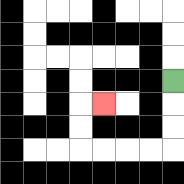{'start': '[7, 3]', 'end': '[4, 4]', 'path_directions': 'D,D,D,L,L,L,L,U,U,R', 'path_coordinates': '[[7, 3], [7, 4], [7, 5], [7, 6], [6, 6], [5, 6], [4, 6], [3, 6], [3, 5], [3, 4], [4, 4]]'}